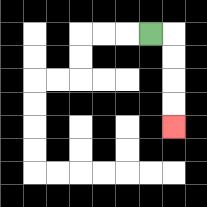{'start': '[6, 1]', 'end': '[7, 5]', 'path_directions': 'R,D,D,D,D', 'path_coordinates': '[[6, 1], [7, 1], [7, 2], [7, 3], [7, 4], [7, 5]]'}